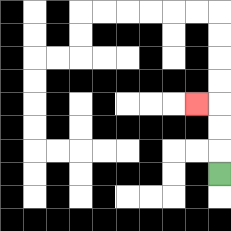{'start': '[9, 7]', 'end': '[8, 4]', 'path_directions': 'U,U,U,L', 'path_coordinates': '[[9, 7], [9, 6], [9, 5], [9, 4], [8, 4]]'}